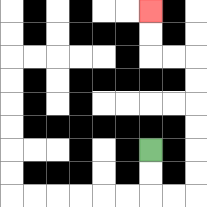{'start': '[6, 6]', 'end': '[6, 0]', 'path_directions': 'D,D,R,R,U,U,U,U,U,U,L,L,U,U', 'path_coordinates': '[[6, 6], [6, 7], [6, 8], [7, 8], [8, 8], [8, 7], [8, 6], [8, 5], [8, 4], [8, 3], [8, 2], [7, 2], [6, 2], [6, 1], [6, 0]]'}